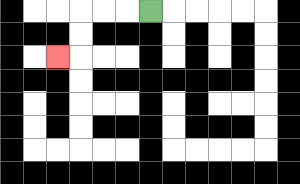{'start': '[6, 0]', 'end': '[2, 2]', 'path_directions': 'L,L,L,D,D,L', 'path_coordinates': '[[6, 0], [5, 0], [4, 0], [3, 0], [3, 1], [3, 2], [2, 2]]'}